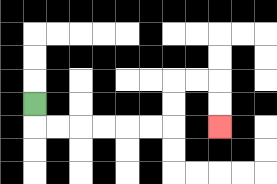{'start': '[1, 4]', 'end': '[9, 5]', 'path_directions': 'D,R,R,R,R,R,R,U,U,R,R,D,D', 'path_coordinates': '[[1, 4], [1, 5], [2, 5], [3, 5], [4, 5], [5, 5], [6, 5], [7, 5], [7, 4], [7, 3], [8, 3], [9, 3], [9, 4], [9, 5]]'}